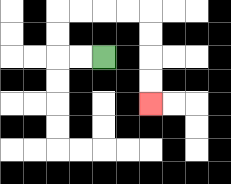{'start': '[4, 2]', 'end': '[6, 4]', 'path_directions': 'L,L,U,U,R,R,R,R,D,D,D,D', 'path_coordinates': '[[4, 2], [3, 2], [2, 2], [2, 1], [2, 0], [3, 0], [4, 0], [5, 0], [6, 0], [6, 1], [6, 2], [6, 3], [6, 4]]'}